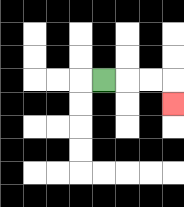{'start': '[4, 3]', 'end': '[7, 4]', 'path_directions': 'R,R,R,D', 'path_coordinates': '[[4, 3], [5, 3], [6, 3], [7, 3], [7, 4]]'}